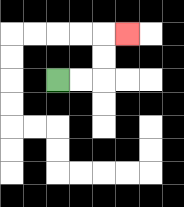{'start': '[2, 3]', 'end': '[5, 1]', 'path_directions': 'R,R,U,U,R', 'path_coordinates': '[[2, 3], [3, 3], [4, 3], [4, 2], [4, 1], [5, 1]]'}